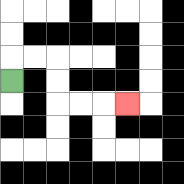{'start': '[0, 3]', 'end': '[5, 4]', 'path_directions': 'U,R,R,D,D,R,R,R', 'path_coordinates': '[[0, 3], [0, 2], [1, 2], [2, 2], [2, 3], [2, 4], [3, 4], [4, 4], [5, 4]]'}